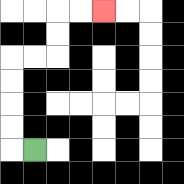{'start': '[1, 6]', 'end': '[4, 0]', 'path_directions': 'L,U,U,U,U,R,R,U,U,R,R', 'path_coordinates': '[[1, 6], [0, 6], [0, 5], [0, 4], [0, 3], [0, 2], [1, 2], [2, 2], [2, 1], [2, 0], [3, 0], [4, 0]]'}